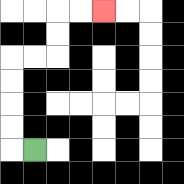{'start': '[1, 6]', 'end': '[4, 0]', 'path_directions': 'L,U,U,U,U,R,R,U,U,R,R', 'path_coordinates': '[[1, 6], [0, 6], [0, 5], [0, 4], [0, 3], [0, 2], [1, 2], [2, 2], [2, 1], [2, 0], [3, 0], [4, 0]]'}